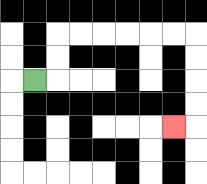{'start': '[1, 3]', 'end': '[7, 5]', 'path_directions': 'R,U,U,R,R,R,R,R,R,D,D,D,D,L', 'path_coordinates': '[[1, 3], [2, 3], [2, 2], [2, 1], [3, 1], [4, 1], [5, 1], [6, 1], [7, 1], [8, 1], [8, 2], [8, 3], [8, 4], [8, 5], [7, 5]]'}